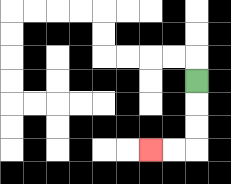{'start': '[8, 3]', 'end': '[6, 6]', 'path_directions': 'D,D,D,L,L', 'path_coordinates': '[[8, 3], [8, 4], [8, 5], [8, 6], [7, 6], [6, 6]]'}